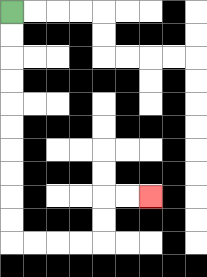{'start': '[0, 0]', 'end': '[6, 8]', 'path_directions': 'D,D,D,D,D,D,D,D,D,D,R,R,R,R,U,U,R,R', 'path_coordinates': '[[0, 0], [0, 1], [0, 2], [0, 3], [0, 4], [0, 5], [0, 6], [0, 7], [0, 8], [0, 9], [0, 10], [1, 10], [2, 10], [3, 10], [4, 10], [4, 9], [4, 8], [5, 8], [6, 8]]'}